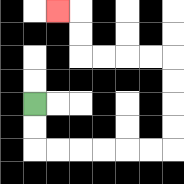{'start': '[1, 4]', 'end': '[2, 0]', 'path_directions': 'D,D,R,R,R,R,R,R,U,U,U,U,L,L,L,L,U,U,L', 'path_coordinates': '[[1, 4], [1, 5], [1, 6], [2, 6], [3, 6], [4, 6], [5, 6], [6, 6], [7, 6], [7, 5], [7, 4], [7, 3], [7, 2], [6, 2], [5, 2], [4, 2], [3, 2], [3, 1], [3, 0], [2, 0]]'}